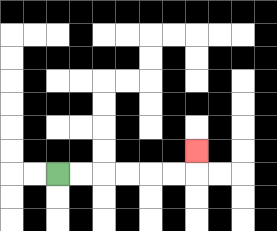{'start': '[2, 7]', 'end': '[8, 6]', 'path_directions': 'R,R,R,R,R,R,U', 'path_coordinates': '[[2, 7], [3, 7], [4, 7], [5, 7], [6, 7], [7, 7], [8, 7], [8, 6]]'}